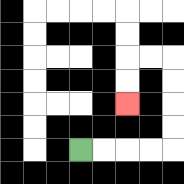{'start': '[3, 6]', 'end': '[5, 4]', 'path_directions': 'R,R,R,R,U,U,U,U,L,L,D,D', 'path_coordinates': '[[3, 6], [4, 6], [5, 6], [6, 6], [7, 6], [7, 5], [7, 4], [7, 3], [7, 2], [6, 2], [5, 2], [5, 3], [5, 4]]'}